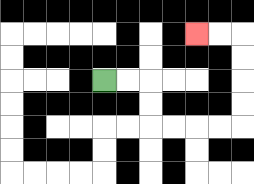{'start': '[4, 3]', 'end': '[8, 1]', 'path_directions': 'R,R,D,D,R,R,R,R,U,U,U,U,L,L', 'path_coordinates': '[[4, 3], [5, 3], [6, 3], [6, 4], [6, 5], [7, 5], [8, 5], [9, 5], [10, 5], [10, 4], [10, 3], [10, 2], [10, 1], [9, 1], [8, 1]]'}